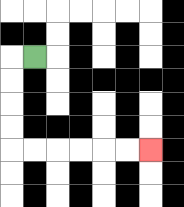{'start': '[1, 2]', 'end': '[6, 6]', 'path_directions': 'L,D,D,D,D,R,R,R,R,R,R', 'path_coordinates': '[[1, 2], [0, 2], [0, 3], [0, 4], [0, 5], [0, 6], [1, 6], [2, 6], [3, 6], [4, 6], [5, 6], [6, 6]]'}